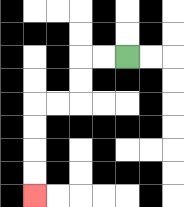{'start': '[5, 2]', 'end': '[1, 8]', 'path_directions': 'L,L,D,D,L,L,D,D,D,D', 'path_coordinates': '[[5, 2], [4, 2], [3, 2], [3, 3], [3, 4], [2, 4], [1, 4], [1, 5], [1, 6], [1, 7], [1, 8]]'}